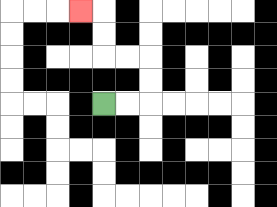{'start': '[4, 4]', 'end': '[3, 0]', 'path_directions': 'R,R,U,U,L,L,U,U,L', 'path_coordinates': '[[4, 4], [5, 4], [6, 4], [6, 3], [6, 2], [5, 2], [4, 2], [4, 1], [4, 0], [3, 0]]'}